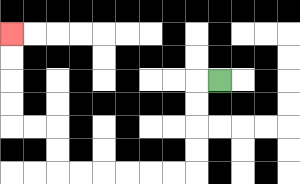{'start': '[9, 3]', 'end': '[0, 1]', 'path_directions': 'L,D,D,D,D,L,L,L,L,L,L,U,U,L,L,U,U,U,U', 'path_coordinates': '[[9, 3], [8, 3], [8, 4], [8, 5], [8, 6], [8, 7], [7, 7], [6, 7], [5, 7], [4, 7], [3, 7], [2, 7], [2, 6], [2, 5], [1, 5], [0, 5], [0, 4], [0, 3], [0, 2], [0, 1]]'}